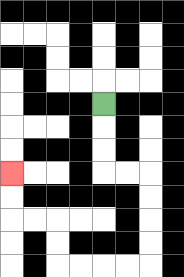{'start': '[4, 4]', 'end': '[0, 7]', 'path_directions': 'D,D,D,R,R,D,D,D,D,L,L,L,L,U,U,L,L,U,U', 'path_coordinates': '[[4, 4], [4, 5], [4, 6], [4, 7], [5, 7], [6, 7], [6, 8], [6, 9], [6, 10], [6, 11], [5, 11], [4, 11], [3, 11], [2, 11], [2, 10], [2, 9], [1, 9], [0, 9], [0, 8], [0, 7]]'}